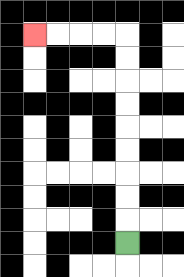{'start': '[5, 10]', 'end': '[1, 1]', 'path_directions': 'U,U,U,U,U,U,U,U,U,L,L,L,L', 'path_coordinates': '[[5, 10], [5, 9], [5, 8], [5, 7], [5, 6], [5, 5], [5, 4], [5, 3], [5, 2], [5, 1], [4, 1], [3, 1], [2, 1], [1, 1]]'}